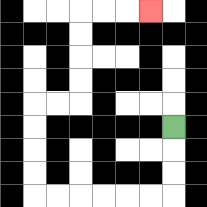{'start': '[7, 5]', 'end': '[6, 0]', 'path_directions': 'D,D,D,L,L,L,L,L,L,U,U,U,U,R,R,U,U,U,U,R,R,R', 'path_coordinates': '[[7, 5], [7, 6], [7, 7], [7, 8], [6, 8], [5, 8], [4, 8], [3, 8], [2, 8], [1, 8], [1, 7], [1, 6], [1, 5], [1, 4], [2, 4], [3, 4], [3, 3], [3, 2], [3, 1], [3, 0], [4, 0], [5, 0], [6, 0]]'}